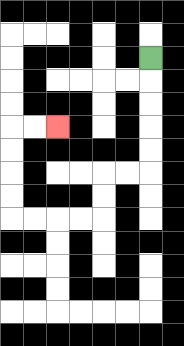{'start': '[6, 2]', 'end': '[2, 5]', 'path_directions': 'D,D,D,D,D,L,L,D,D,L,L,L,L,U,U,U,U,R,R', 'path_coordinates': '[[6, 2], [6, 3], [6, 4], [6, 5], [6, 6], [6, 7], [5, 7], [4, 7], [4, 8], [4, 9], [3, 9], [2, 9], [1, 9], [0, 9], [0, 8], [0, 7], [0, 6], [0, 5], [1, 5], [2, 5]]'}